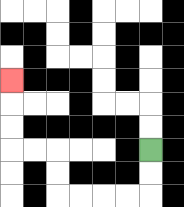{'start': '[6, 6]', 'end': '[0, 3]', 'path_directions': 'D,D,L,L,L,L,U,U,L,L,U,U,U', 'path_coordinates': '[[6, 6], [6, 7], [6, 8], [5, 8], [4, 8], [3, 8], [2, 8], [2, 7], [2, 6], [1, 6], [0, 6], [0, 5], [0, 4], [0, 3]]'}